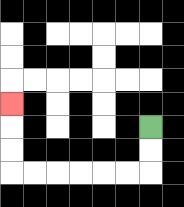{'start': '[6, 5]', 'end': '[0, 4]', 'path_directions': 'D,D,L,L,L,L,L,L,U,U,U', 'path_coordinates': '[[6, 5], [6, 6], [6, 7], [5, 7], [4, 7], [3, 7], [2, 7], [1, 7], [0, 7], [0, 6], [0, 5], [0, 4]]'}